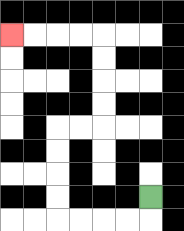{'start': '[6, 8]', 'end': '[0, 1]', 'path_directions': 'D,L,L,L,L,U,U,U,U,R,R,U,U,U,U,L,L,L,L', 'path_coordinates': '[[6, 8], [6, 9], [5, 9], [4, 9], [3, 9], [2, 9], [2, 8], [2, 7], [2, 6], [2, 5], [3, 5], [4, 5], [4, 4], [4, 3], [4, 2], [4, 1], [3, 1], [2, 1], [1, 1], [0, 1]]'}